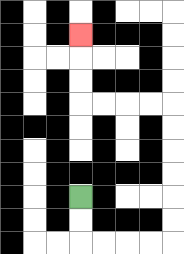{'start': '[3, 8]', 'end': '[3, 1]', 'path_directions': 'D,D,R,R,R,R,U,U,U,U,U,U,L,L,L,L,U,U,U', 'path_coordinates': '[[3, 8], [3, 9], [3, 10], [4, 10], [5, 10], [6, 10], [7, 10], [7, 9], [7, 8], [7, 7], [7, 6], [7, 5], [7, 4], [6, 4], [5, 4], [4, 4], [3, 4], [3, 3], [3, 2], [3, 1]]'}